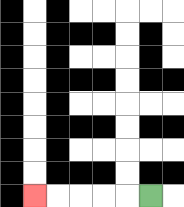{'start': '[6, 8]', 'end': '[1, 8]', 'path_directions': 'L,L,L,L,L', 'path_coordinates': '[[6, 8], [5, 8], [4, 8], [3, 8], [2, 8], [1, 8]]'}